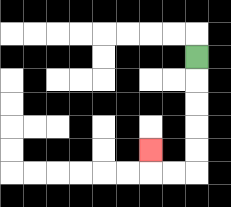{'start': '[8, 2]', 'end': '[6, 6]', 'path_directions': 'D,D,D,D,D,L,L,U', 'path_coordinates': '[[8, 2], [8, 3], [8, 4], [8, 5], [8, 6], [8, 7], [7, 7], [6, 7], [6, 6]]'}